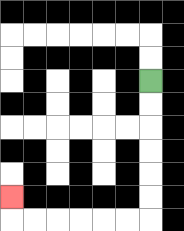{'start': '[6, 3]', 'end': '[0, 8]', 'path_directions': 'D,D,D,D,D,D,L,L,L,L,L,L,U', 'path_coordinates': '[[6, 3], [6, 4], [6, 5], [6, 6], [6, 7], [6, 8], [6, 9], [5, 9], [4, 9], [3, 9], [2, 9], [1, 9], [0, 9], [0, 8]]'}